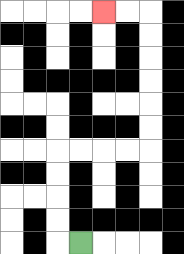{'start': '[3, 10]', 'end': '[4, 0]', 'path_directions': 'L,U,U,U,U,R,R,R,R,U,U,U,U,U,U,L,L', 'path_coordinates': '[[3, 10], [2, 10], [2, 9], [2, 8], [2, 7], [2, 6], [3, 6], [4, 6], [5, 6], [6, 6], [6, 5], [6, 4], [6, 3], [6, 2], [6, 1], [6, 0], [5, 0], [4, 0]]'}